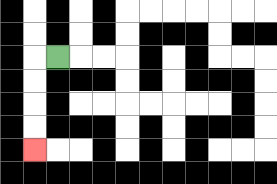{'start': '[2, 2]', 'end': '[1, 6]', 'path_directions': 'L,D,D,D,D', 'path_coordinates': '[[2, 2], [1, 2], [1, 3], [1, 4], [1, 5], [1, 6]]'}